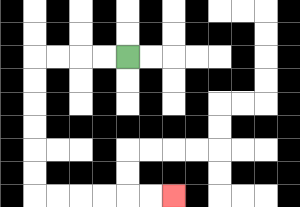{'start': '[5, 2]', 'end': '[7, 8]', 'path_directions': 'L,L,L,L,D,D,D,D,D,D,R,R,R,R,R,R', 'path_coordinates': '[[5, 2], [4, 2], [3, 2], [2, 2], [1, 2], [1, 3], [1, 4], [1, 5], [1, 6], [1, 7], [1, 8], [2, 8], [3, 8], [4, 8], [5, 8], [6, 8], [7, 8]]'}